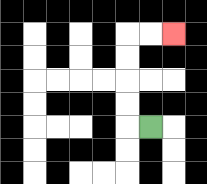{'start': '[6, 5]', 'end': '[7, 1]', 'path_directions': 'L,U,U,U,U,R,R', 'path_coordinates': '[[6, 5], [5, 5], [5, 4], [5, 3], [5, 2], [5, 1], [6, 1], [7, 1]]'}